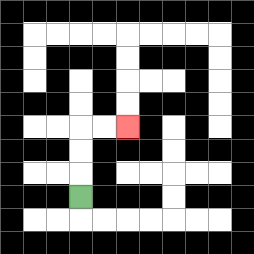{'start': '[3, 8]', 'end': '[5, 5]', 'path_directions': 'U,U,U,R,R', 'path_coordinates': '[[3, 8], [3, 7], [3, 6], [3, 5], [4, 5], [5, 5]]'}